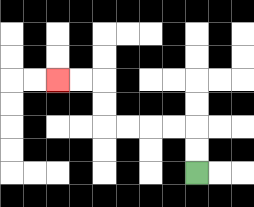{'start': '[8, 7]', 'end': '[2, 3]', 'path_directions': 'U,U,L,L,L,L,U,U,L,L', 'path_coordinates': '[[8, 7], [8, 6], [8, 5], [7, 5], [6, 5], [5, 5], [4, 5], [4, 4], [4, 3], [3, 3], [2, 3]]'}